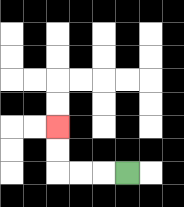{'start': '[5, 7]', 'end': '[2, 5]', 'path_directions': 'L,L,L,U,U', 'path_coordinates': '[[5, 7], [4, 7], [3, 7], [2, 7], [2, 6], [2, 5]]'}